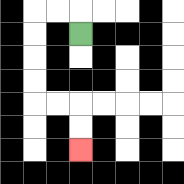{'start': '[3, 1]', 'end': '[3, 6]', 'path_directions': 'U,L,L,D,D,D,D,R,R,D,D', 'path_coordinates': '[[3, 1], [3, 0], [2, 0], [1, 0], [1, 1], [1, 2], [1, 3], [1, 4], [2, 4], [3, 4], [3, 5], [3, 6]]'}